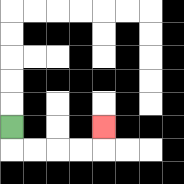{'start': '[0, 5]', 'end': '[4, 5]', 'path_directions': 'D,R,R,R,R,U', 'path_coordinates': '[[0, 5], [0, 6], [1, 6], [2, 6], [3, 6], [4, 6], [4, 5]]'}